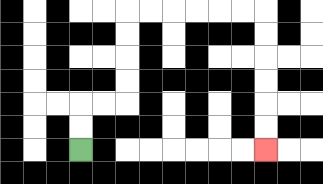{'start': '[3, 6]', 'end': '[11, 6]', 'path_directions': 'U,U,R,R,U,U,U,U,R,R,R,R,R,R,D,D,D,D,D,D', 'path_coordinates': '[[3, 6], [3, 5], [3, 4], [4, 4], [5, 4], [5, 3], [5, 2], [5, 1], [5, 0], [6, 0], [7, 0], [8, 0], [9, 0], [10, 0], [11, 0], [11, 1], [11, 2], [11, 3], [11, 4], [11, 5], [11, 6]]'}